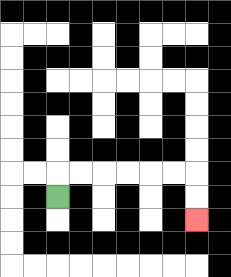{'start': '[2, 8]', 'end': '[8, 9]', 'path_directions': 'U,R,R,R,R,R,R,D,D', 'path_coordinates': '[[2, 8], [2, 7], [3, 7], [4, 7], [5, 7], [6, 7], [7, 7], [8, 7], [8, 8], [8, 9]]'}